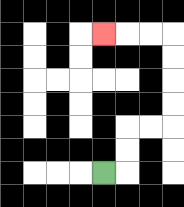{'start': '[4, 7]', 'end': '[4, 1]', 'path_directions': 'R,U,U,R,R,U,U,U,U,L,L,L', 'path_coordinates': '[[4, 7], [5, 7], [5, 6], [5, 5], [6, 5], [7, 5], [7, 4], [7, 3], [7, 2], [7, 1], [6, 1], [5, 1], [4, 1]]'}